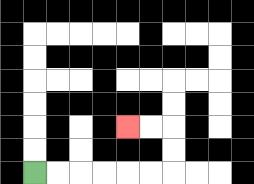{'start': '[1, 7]', 'end': '[5, 5]', 'path_directions': 'R,R,R,R,R,R,U,U,L,L', 'path_coordinates': '[[1, 7], [2, 7], [3, 7], [4, 7], [5, 7], [6, 7], [7, 7], [7, 6], [7, 5], [6, 5], [5, 5]]'}